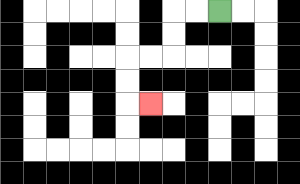{'start': '[9, 0]', 'end': '[6, 4]', 'path_directions': 'L,L,D,D,L,L,D,D,R', 'path_coordinates': '[[9, 0], [8, 0], [7, 0], [7, 1], [7, 2], [6, 2], [5, 2], [5, 3], [5, 4], [6, 4]]'}